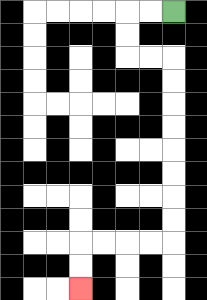{'start': '[7, 0]', 'end': '[3, 12]', 'path_directions': 'L,L,D,D,R,R,D,D,D,D,D,D,D,D,L,L,L,L,D,D', 'path_coordinates': '[[7, 0], [6, 0], [5, 0], [5, 1], [5, 2], [6, 2], [7, 2], [7, 3], [7, 4], [7, 5], [7, 6], [7, 7], [7, 8], [7, 9], [7, 10], [6, 10], [5, 10], [4, 10], [3, 10], [3, 11], [3, 12]]'}